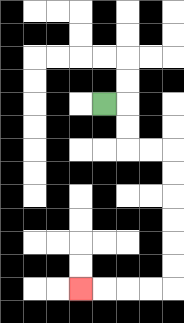{'start': '[4, 4]', 'end': '[3, 12]', 'path_directions': 'R,D,D,R,R,D,D,D,D,D,D,L,L,L,L', 'path_coordinates': '[[4, 4], [5, 4], [5, 5], [5, 6], [6, 6], [7, 6], [7, 7], [7, 8], [7, 9], [7, 10], [7, 11], [7, 12], [6, 12], [5, 12], [4, 12], [3, 12]]'}